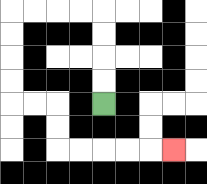{'start': '[4, 4]', 'end': '[7, 6]', 'path_directions': 'U,U,U,U,L,L,L,L,D,D,D,D,R,R,D,D,R,R,R,R,R', 'path_coordinates': '[[4, 4], [4, 3], [4, 2], [4, 1], [4, 0], [3, 0], [2, 0], [1, 0], [0, 0], [0, 1], [0, 2], [0, 3], [0, 4], [1, 4], [2, 4], [2, 5], [2, 6], [3, 6], [4, 6], [5, 6], [6, 6], [7, 6]]'}